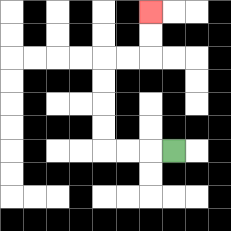{'start': '[7, 6]', 'end': '[6, 0]', 'path_directions': 'L,L,L,U,U,U,U,R,R,U,U', 'path_coordinates': '[[7, 6], [6, 6], [5, 6], [4, 6], [4, 5], [4, 4], [4, 3], [4, 2], [5, 2], [6, 2], [6, 1], [6, 0]]'}